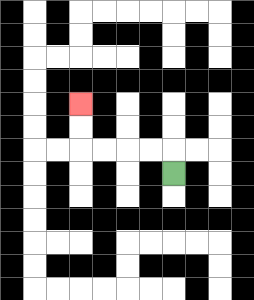{'start': '[7, 7]', 'end': '[3, 4]', 'path_directions': 'U,L,L,L,L,U,U', 'path_coordinates': '[[7, 7], [7, 6], [6, 6], [5, 6], [4, 6], [3, 6], [3, 5], [3, 4]]'}